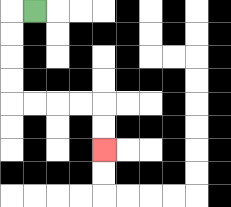{'start': '[1, 0]', 'end': '[4, 6]', 'path_directions': 'L,D,D,D,D,R,R,R,R,D,D', 'path_coordinates': '[[1, 0], [0, 0], [0, 1], [0, 2], [0, 3], [0, 4], [1, 4], [2, 4], [3, 4], [4, 4], [4, 5], [4, 6]]'}